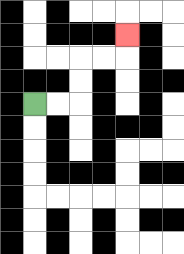{'start': '[1, 4]', 'end': '[5, 1]', 'path_directions': 'R,R,U,U,R,R,U', 'path_coordinates': '[[1, 4], [2, 4], [3, 4], [3, 3], [3, 2], [4, 2], [5, 2], [5, 1]]'}